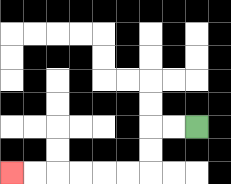{'start': '[8, 5]', 'end': '[0, 7]', 'path_directions': 'L,L,D,D,L,L,L,L,L,L', 'path_coordinates': '[[8, 5], [7, 5], [6, 5], [6, 6], [6, 7], [5, 7], [4, 7], [3, 7], [2, 7], [1, 7], [0, 7]]'}